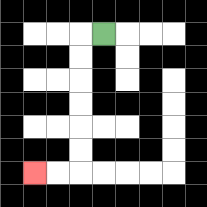{'start': '[4, 1]', 'end': '[1, 7]', 'path_directions': 'L,D,D,D,D,D,D,L,L', 'path_coordinates': '[[4, 1], [3, 1], [3, 2], [3, 3], [3, 4], [3, 5], [3, 6], [3, 7], [2, 7], [1, 7]]'}